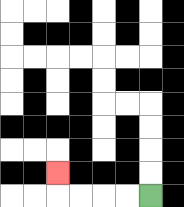{'start': '[6, 8]', 'end': '[2, 7]', 'path_directions': 'L,L,L,L,U', 'path_coordinates': '[[6, 8], [5, 8], [4, 8], [3, 8], [2, 8], [2, 7]]'}